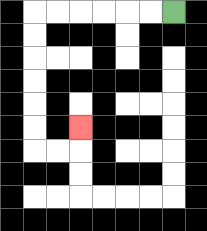{'start': '[7, 0]', 'end': '[3, 5]', 'path_directions': 'L,L,L,L,L,L,D,D,D,D,D,D,R,R,U', 'path_coordinates': '[[7, 0], [6, 0], [5, 0], [4, 0], [3, 0], [2, 0], [1, 0], [1, 1], [1, 2], [1, 3], [1, 4], [1, 5], [1, 6], [2, 6], [3, 6], [3, 5]]'}